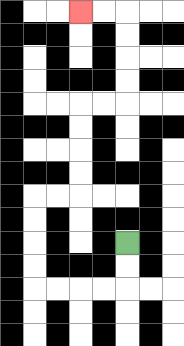{'start': '[5, 10]', 'end': '[3, 0]', 'path_directions': 'D,D,L,L,L,L,U,U,U,U,R,R,U,U,U,U,R,R,U,U,U,U,L,L', 'path_coordinates': '[[5, 10], [5, 11], [5, 12], [4, 12], [3, 12], [2, 12], [1, 12], [1, 11], [1, 10], [1, 9], [1, 8], [2, 8], [3, 8], [3, 7], [3, 6], [3, 5], [3, 4], [4, 4], [5, 4], [5, 3], [5, 2], [5, 1], [5, 0], [4, 0], [3, 0]]'}